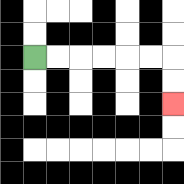{'start': '[1, 2]', 'end': '[7, 4]', 'path_directions': 'R,R,R,R,R,R,D,D', 'path_coordinates': '[[1, 2], [2, 2], [3, 2], [4, 2], [5, 2], [6, 2], [7, 2], [7, 3], [7, 4]]'}